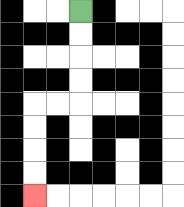{'start': '[3, 0]', 'end': '[1, 8]', 'path_directions': 'D,D,D,D,L,L,D,D,D,D', 'path_coordinates': '[[3, 0], [3, 1], [3, 2], [3, 3], [3, 4], [2, 4], [1, 4], [1, 5], [1, 6], [1, 7], [1, 8]]'}